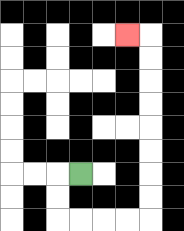{'start': '[3, 7]', 'end': '[5, 1]', 'path_directions': 'L,D,D,R,R,R,R,U,U,U,U,U,U,U,U,L', 'path_coordinates': '[[3, 7], [2, 7], [2, 8], [2, 9], [3, 9], [4, 9], [5, 9], [6, 9], [6, 8], [6, 7], [6, 6], [6, 5], [6, 4], [6, 3], [6, 2], [6, 1], [5, 1]]'}